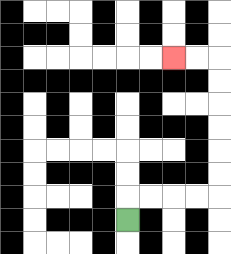{'start': '[5, 9]', 'end': '[7, 2]', 'path_directions': 'U,R,R,R,R,U,U,U,U,U,U,L,L', 'path_coordinates': '[[5, 9], [5, 8], [6, 8], [7, 8], [8, 8], [9, 8], [9, 7], [9, 6], [9, 5], [9, 4], [9, 3], [9, 2], [8, 2], [7, 2]]'}